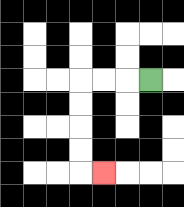{'start': '[6, 3]', 'end': '[4, 7]', 'path_directions': 'L,L,L,D,D,D,D,R', 'path_coordinates': '[[6, 3], [5, 3], [4, 3], [3, 3], [3, 4], [3, 5], [3, 6], [3, 7], [4, 7]]'}